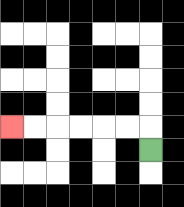{'start': '[6, 6]', 'end': '[0, 5]', 'path_directions': 'U,L,L,L,L,L,L', 'path_coordinates': '[[6, 6], [6, 5], [5, 5], [4, 5], [3, 5], [2, 5], [1, 5], [0, 5]]'}